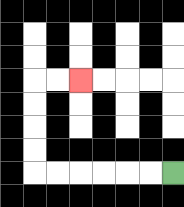{'start': '[7, 7]', 'end': '[3, 3]', 'path_directions': 'L,L,L,L,L,L,U,U,U,U,R,R', 'path_coordinates': '[[7, 7], [6, 7], [5, 7], [4, 7], [3, 7], [2, 7], [1, 7], [1, 6], [1, 5], [1, 4], [1, 3], [2, 3], [3, 3]]'}